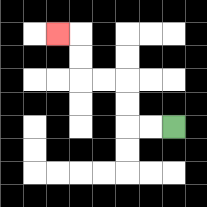{'start': '[7, 5]', 'end': '[2, 1]', 'path_directions': 'L,L,U,U,L,L,U,U,L', 'path_coordinates': '[[7, 5], [6, 5], [5, 5], [5, 4], [5, 3], [4, 3], [3, 3], [3, 2], [3, 1], [2, 1]]'}